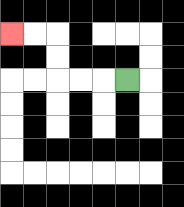{'start': '[5, 3]', 'end': '[0, 1]', 'path_directions': 'L,L,L,U,U,L,L', 'path_coordinates': '[[5, 3], [4, 3], [3, 3], [2, 3], [2, 2], [2, 1], [1, 1], [0, 1]]'}